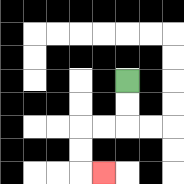{'start': '[5, 3]', 'end': '[4, 7]', 'path_directions': 'D,D,L,L,D,D,R', 'path_coordinates': '[[5, 3], [5, 4], [5, 5], [4, 5], [3, 5], [3, 6], [3, 7], [4, 7]]'}